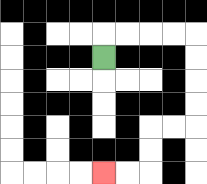{'start': '[4, 2]', 'end': '[4, 7]', 'path_directions': 'U,R,R,R,R,D,D,D,D,L,L,D,D,L,L', 'path_coordinates': '[[4, 2], [4, 1], [5, 1], [6, 1], [7, 1], [8, 1], [8, 2], [8, 3], [8, 4], [8, 5], [7, 5], [6, 5], [6, 6], [6, 7], [5, 7], [4, 7]]'}